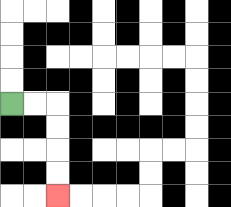{'start': '[0, 4]', 'end': '[2, 8]', 'path_directions': 'R,R,D,D,D,D', 'path_coordinates': '[[0, 4], [1, 4], [2, 4], [2, 5], [2, 6], [2, 7], [2, 8]]'}